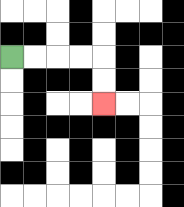{'start': '[0, 2]', 'end': '[4, 4]', 'path_directions': 'R,R,R,R,D,D', 'path_coordinates': '[[0, 2], [1, 2], [2, 2], [3, 2], [4, 2], [4, 3], [4, 4]]'}